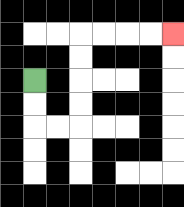{'start': '[1, 3]', 'end': '[7, 1]', 'path_directions': 'D,D,R,R,U,U,U,U,R,R,R,R', 'path_coordinates': '[[1, 3], [1, 4], [1, 5], [2, 5], [3, 5], [3, 4], [3, 3], [3, 2], [3, 1], [4, 1], [5, 1], [6, 1], [7, 1]]'}